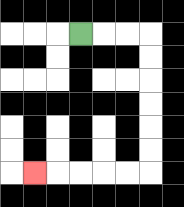{'start': '[3, 1]', 'end': '[1, 7]', 'path_directions': 'R,R,R,D,D,D,D,D,D,L,L,L,L,L', 'path_coordinates': '[[3, 1], [4, 1], [5, 1], [6, 1], [6, 2], [6, 3], [6, 4], [6, 5], [6, 6], [6, 7], [5, 7], [4, 7], [3, 7], [2, 7], [1, 7]]'}